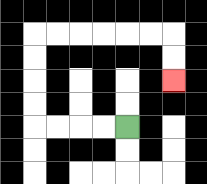{'start': '[5, 5]', 'end': '[7, 3]', 'path_directions': 'L,L,L,L,U,U,U,U,R,R,R,R,R,R,D,D', 'path_coordinates': '[[5, 5], [4, 5], [3, 5], [2, 5], [1, 5], [1, 4], [1, 3], [1, 2], [1, 1], [2, 1], [3, 1], [4, 1], [5, 1], [6, 1], [7, 1], [7, 2], [7, 3]]'}